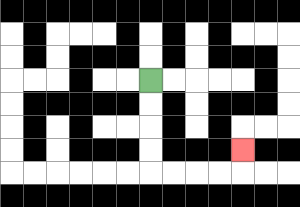{'start': '[6, 3]', 'end': '[10, 6]', 'path_directions': 'D,D,D,D,R,R,R,R,U', 'path_coordinates': '[[6, 3], [6, 4], [6, 5], [6, 6], [6, 7], [7, 7], [8, 7], [9, 7], [10, 7], [10, 6]]'}